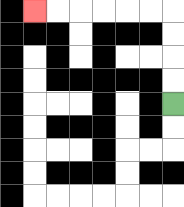{'start': '[7, 4]', 'end': '[1, 0]', 'path_directions': 'U,U,U,U,L,L,L,L,L,L', 'path_coordinates': '[[7, 4], [7, 3], [7, 2], [7, 1], [7, 0], [6, 0], [5, 0], [4, 0], [3, 0], [2, 0], [1, 0]]'}